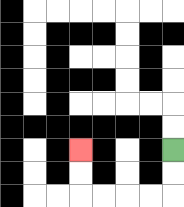{'start': '[7, 6]', 'end': '[3, 6]', 'path_directions': 'D,D,L,L,L,L,U,U', 'path_coordinates': '[[7, 6], [7, 7], [7, 8], [6, 8], [5, 8], [4, 8], [3, 8], [3, 7], [3, 6]]'}